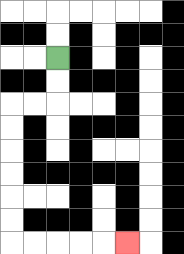{'start': '[2, 2]', 'end': '[5, 10]', 'path_directions': 'D,D,L,L,D,D,D,D,D,D,R,R,R,R,R', 'path_coordinates': '[[2, 2], [2, 3], [2, 4], [1, 4], [0, 4], [0, 5], [0, 6], [0, 7], [0, 8], [0, 9], [0, 10], [1, 10], [2, 10], [3, 10], [4, 10], [5, 10]]'}